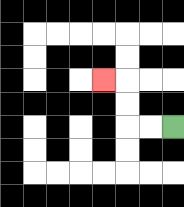{'start': '[7, 5]', 'end': '[4, 3]', 'path_directions': 'L,L,U,U,L', 'path_coordinates': '[[7, 5], [6, 5], [5, 5], [5, 4], [5, 3], [4, 3]]'}